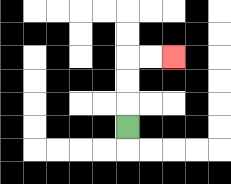{'start': '[5, 5]', 'end': '[7, 2]', 'path_directions': 'U,U,U,R,R', 'path_coordinates': '[[5, 5], [5, 4], [5, 3], [5, 2], [6, 2], [7, 2]]'}